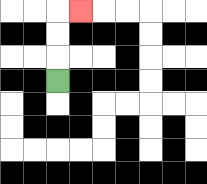{'start': '[2, 3]', 'end': '[3, 0]', 'path_directions': 'U,U,U,R', 'path_coordinates': '[[2, 3], [2, 2], [2, 1], [2, 0], [3, 0]]'}